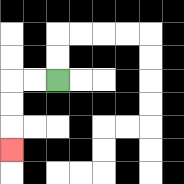{'start': '[2, 3]', 'end': '[0, 6]', 'path_directions': 'L,L,D,D,D', 'path_coordinates': '[[2, 3], [1, 3], [0, 3], [0, 4], [0, 5], [0, 6]]'}